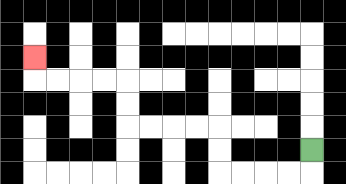{'start': '[13, 6]', 'end': '[1, 2]', 'path_directions': 'D,L,L,L,L,U,U,L,L,L,L,U,U,L,L,L,L,U', 'path_coordinates': '[[13, 6], [13, 7], [12, 7], [11, 7], [10, 7], [9, 7], [9, 6], [9, 5], [8, 5], [7, 5], [6, 5], [5, 5], [5, 4], [5, 3], [4, 3], [3, 3], [2, 3], [1, 3], [1, 2]]'}